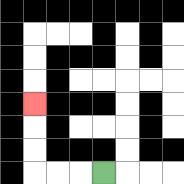{'start': '[4, 7]', 'end': '[1, 4]', 'path_directions': 'L,L,L,U,U,U', 'path_coordinates': '[[4, 7], [3, 7], [2, 7], [1, 7], [1, 6], [1, 5], [1, 4]]'}